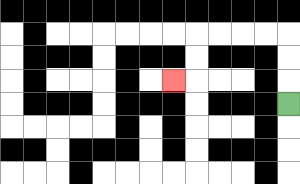{'start': '[12, 4]', 'end': '[7, 3]', 'path_directions': 'U,U,U,L,L,L,L,D,D,L', 'path_coordinates': '[[12, 4], [12, 3], [12, 2], [12, 1], [11, 1], [10, 1], [9, 1], [8, 1], [8, 2], [8, 3], [7, 3]]'}